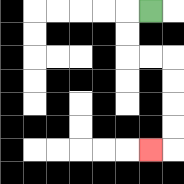{'start': '[6, 0]', 'end': '[6, 6]', 'path_directions': 'L,D,D,R,R,D,D,D,D,L', 'path_coordinates': '[[6, 0], [5, 0], [5, 1], [5, 2], [6, 2], [7, 2], [7, 3], [7, 4], [7, 5], [7, 6], [6, 6]]'}